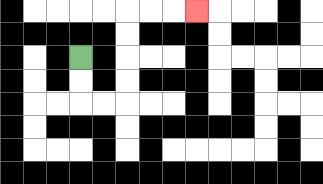{'start': '[3, 2]', 'end': '[8, 0]', 'path_directions': 'D,D,R,R,U,U,U,U,R,R,R', 'path_coordinates': '[[3, 2], [3, 3], [3, 4], [4, 4], [5, 4], [5, 3], [5, 2], [5, 1], [5, 0], [6, 0], [7, 0], [8, 0]]'}